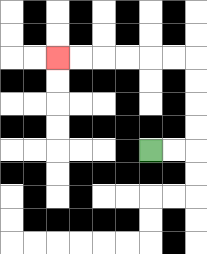{'start': '[6, 6]', 'end': '[2, 2]', 'path_directions': 'R,R,U,U,U,U,L,L,L,L,L,L', 'path_coordinates': '[[6, 6], [7, 6], [8, 6], [8, 5], [8, 4], [8, 3], [8, 2], [7, 2], [6, 2], [5, 2], [4, 2], [3, 2], [2, 2]]'}